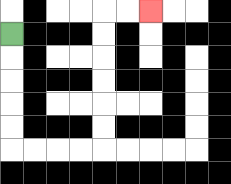{'start': '[0, 1]', 'end': '[6, 0]', 'path_directions': 'D,D,D,D,D,R,R,R,R,U,U,U,U,U,U,R,R', 'path_coordinates': '[[0, 1], [0, 2], [0, 3], [0, 4], [0, 5], [0, 6], [1, 6], [2, 6], [3, 6], [4, 6], [4, 5], [4, 4], [4, 3], [4, 2], [4, 1], [4, 0], [5, 0], [6, 0]]'}